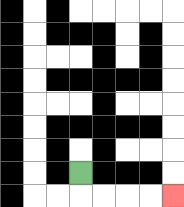{'start': '[3, 7]', 'end': '[7, 8]', 'path_directions': 'D,R,R,R,R', 'path_coordinates': '[[3, 7], [3, 8], [4, 8], [5, 8], [6, 8], [7, 8]]'}